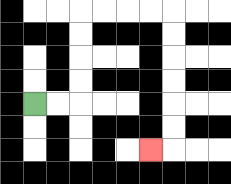{'start': '[1, 4]', 'end': '[6, 6]', 'path_directions': 'R,R,U,U,U,U,R,R,R,R,D,D,D,D,D,D,L', 'path_coordinates': '[[1, 4], [2, 4], [3, 4], [3, 3], [3, 2], [3, 1], [3, 0], [4, 0], [5, 0], [6, 0], [7, 0], [7, 1], [7, 2], [7, 3], [7, 4], [7, 5], [7, 6], [6, 6]]'}